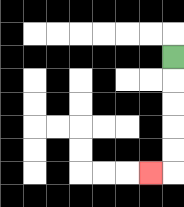{'start': '[7, 2]', 'end': '[6, 7]', 'path_directions': 'D,D,D,D,D,L', 'path_coordinates': '[[7, 2], [7, 3], [7, 4], [7, 5], [7, 6], [7, 7], [6, 7]]'}